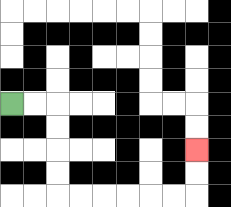{'start': '[0, 4]', 'end': '[8, 6]', 'path_directions': 'R,R,D,D,D,D,R,R,R,R,R,R,U,U', 'path_coordinates': '[[0, 4], [1, 4], [2, 4], [2, 5], [2, 6], [2, 7], [2, 8], [3, 8], [4, 8], [5, 8], [6, 8], [7, 8], [8, 8], [8, 7], [8, 6]]'}